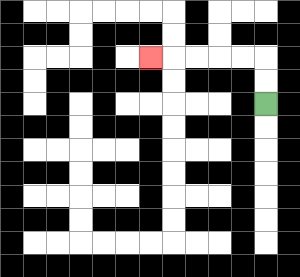{'start': '[11, 4]', 'end': '[6, 2]', 'path_directions': 'U,U,L,L,L,L,L', 'path_coordinates': '[[11, 4], [11, 3], [11, 2], [10, 2], [9, 2], [8, 2], [7, 2], [6, 2]]'}